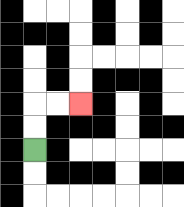{'start': '[1, 6]', 'end': '[3, 4]', 'path_directions': 'U,U,R,R', 'path_coordinates': '[[1, 6], [1, 5], [1, 4], [2, 4], [3, 4]]'}